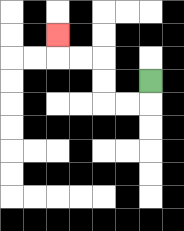{'start': '[6, 3]', 'end': '[2, 1]', 'path_directions': 'D,L,L,U,U,L,L,U', 'path_coordinates': '[[6, 3], [6, 4], [5, 4], [4, 4], [4, 3], [4, 2], [3, 2], [2, 2], [2, 1]]'}